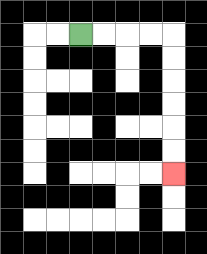{'start': '[3, 1]', 'end': '[7, 7]', 'path_directions': 'R,R,R,R,D,D,D,D,D,D', 'path_coordinates': '[[3, 1], [4, 1], [5, 1], [6, 1], [7, 1], [7, 2], [7, 3], [7, 4], [7, 5], [7, 6], [7, 7]]'}